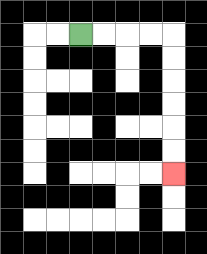{'start': '[3, 1]', 'end': '[7, 7]', 'path_directions': 'R,R,R,R,D,D,D,D,D,D', 'path_coordinates': '[[3, 1], [4, 1], [5, 1], [6, 1], [7, 1], [7, 2], [7, 3], [7, 4], [7, 5], [7, 6], [7, 7]]'}